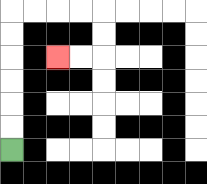{'start': '[0, 6]', 'end': '[2, 2]', 'path_directions': 'U,U,U,U,U,U,R,R,R,R,D,D,L,L', 'path_coordinates': '[[0, 6], [0, 5], [0, 4], [0, 3], [0, 2], [0, 1], [0, 0], [1, 0], [2, 0], [3, 0], [4, 0], [4, 1], [4, 2], [3, 2], [2, 2]]'}